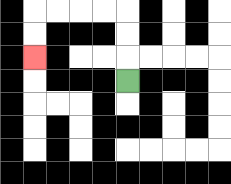{'start': '[5, 3]', 'end': '[1, 2]', 'path_directions': 'U,U,U,L,L,L,L,D,D', 'path_coordinates': '[[5, 3], [5, 2], [5, 1], [5, 0], [4, 0], [3, 0], [2, 0], [1, 0], [1, 1], [1, 2]]'}